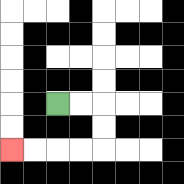{'start': '[2, 4]', 'end': '[0, 6]', 'path_directions': 'R,R,D,D,L,L,L,L', 'path_coordinates': '[[2, 4], [3, 4], [4, 4], [4, 5], [4, 6], [3, 6], [2, 6], [1, 6], [0, 6]]'}